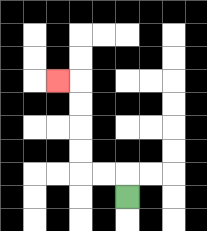{'start': '[5, 8]', 'end': '[2, 3]', 'path_directions': 'U,L,L,U,U,U,U,L', 'path_coordinates': '[[5, 8], [5, 7], [4, 7], [3, 7], [3, 6], [3, 5], [3, 4], [3, 3], [2, 3]]'}